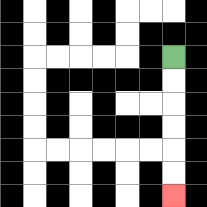{'start': '[7, 2]', 'end': '[7, 8]', 'path_directions': 'D,D,D,D,D,D', 'path_coordinates': '[[7, 2], [7, 3], [7, 4], [7, 5], [7, 6], [7, 7], [7, 8]]'}